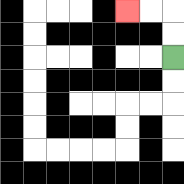{'start': '[7, 2]', 'end': '[5, 0]', 'path_directions': 'U,U,L,L', 'path_coordinates': '[[7, 2], [7, 1], [7, 0], [6, 0], [5, 0]]'}